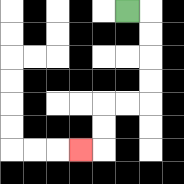{'start': '[5, 0]', 'end': '[3, 6]', 'path_directions': 'R,D,D,D,D,L,L,D,D,L', 'path_coordinates': '[[5, 0], [6, 0], [6, 1], [6, 2], [6, 3], [6, 4], [5, 4], [4, 4], [4, 5], [4, 6], [3, 6]]'}